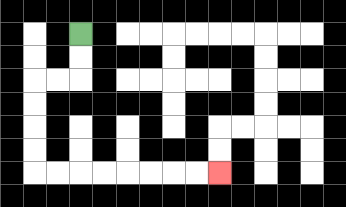{'start': '[3, 1]', 'end': '[9, 7]', 'path_directions': 'D,D,L,L,D,D,D,D,R,R,R,R,R,R,R,R', 'path_coordinates': '[[3, 1], [3, 2], [3, 3], [2, 3], [1, 3], [1, 4], [1, 5], [1, 6], [1, 7], [2, 7], [3, 7], [4, 7], [5, 7], [6, 7], [7, 7], [8, 7], [9, 7]]'}